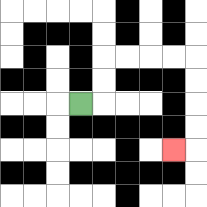{'start': '[3, 4]', 'end': '[7, 6]', 'path_directions': 'R,U,U,R,R,R,R,D,D,D,D,L', 'path_coordinates': '[[3, 4], [4, 4], [4, 3], [4, 2], [5, 2], [6, 2], [7, 2], [8, 2], [8, 3], [8, 4], [8, 5], [8, 6], [7, 6]]'}